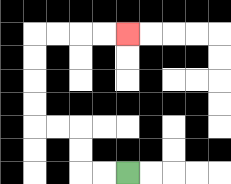{'start': '[5, 7]', 'end': '[5, 1]', 'path_directions': 'L,L,U,U,L,L,U,U,U,U,R,R,R,R', 'path_coordinates': '[[5, 7], [4, 7], [3, 7], [3, 6], [3, 5], [2, 5], [1, 5], [1, 4], [1, 3], [1, 2], [1, 1], [2, 1], [3, 1], [4, 1], [5, 1]]'}